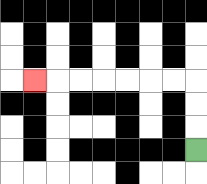{'start': '[8, 6]', 'end': '[1, 3]', 'path_directions': 'U,U,U,L,L,L,L,L,L,L', 'path_coordinates': '[[8, 6], [8, 5], [8, 4], [8, 3], [7, 3], [6, 3], [5, 3], [4, 3], [3, 3], [2, 3], [1, 3]]'}